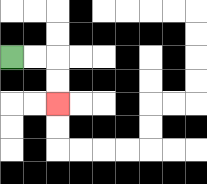{'start': '[0, 2]', 'end': '[2, 4]', 'path_directions': 'R,R,D,D', 'path_coordinates': '[[0, 2], [1, 2], [2, 2], [2, 3], [2, 4]]'}